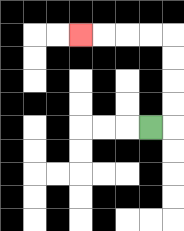{'start': '[6, 5]', 'end': '[3, 1]', 'path_directions': 'R,U,U,U,U,L,L,L,L', 'path_coordinates': '[[6, 5], [7, 5], [7, 4], [7, 3], [7, 2], [7, 1], [6, 1], [5, 1], [4, 1], [3, 1]]'}